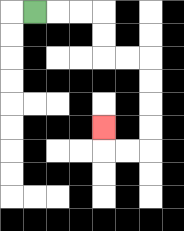{'start': '[1, 0]', 'end': '[4, 5]', 'path_directions': 'R,R,R,D,D,R,R,D,D,D,D,L,L,U', 'path_coordinates': '[[1, 0], [2, 0], [3, 0], [4, 0], [4, 1], [4, 2], [5, 2], [6, 2], [6, 3], [6, 4], [6, 5], [6, 6], [5, 6], [4, 6], [4, 5]]'}